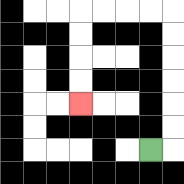{'start': '[6, 6]', 'end': '[3, 4]', 'path_directions': 'R,U,U,U,U,U,U,L,L,L,L,D,D,D,D', 'path_coordinates': '[[6, 6], [7, 6], [7, 5], [7, 4], [7, 3], [7, 2], [7, 1], [7, 0], [6, 0], [5, 0], [4, 0], [3, 0], [3, 1], [3, 2], [3, 3], [3, 4]]'}